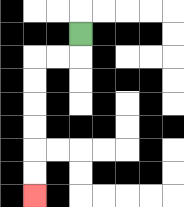{'start': '[3, 1]', 'end': '[1, 8]', 'path_directions': 'D,L,L,D,D,D,D,D,D', 'path_coordinates': '[[3, 1], [3, 2], [2, 2], [1, 2], [1, 3], [1, 4], [1, 5], [1, 6], [1, 7], [1, 8]]'}